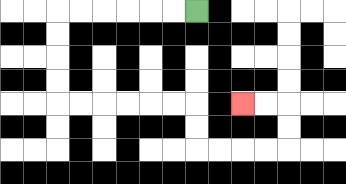{'start': '[8, 0]', 'end': '[10, 4]', 'path_directions': 'L,L,L,L,L,L,D,D,D,D,R,R,R,R,R,R,D,D,R,R,R,R,U,U,L,L', 'path_coordinates': '[[8, 0], [7, 0], [6, 0], [5, 0], [4, 0], [3, 0], [2, 0], [2, 1], [2, 2], [2, 3], [2, 4], [3, 4], [4, 4], [5, 4], [6, 4], [7, 4], [8, 4], [8, 5], [8, 6], [9, 6], [10, 6], [11, 6], [12, 6], [12, 5], [12, 4], [11, 4], [10, 4]]'}